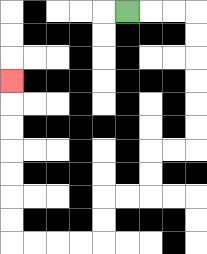{'start': '[5, 0]', 'end': '[0, 3]', 'path_directions': 'R,R,R,D,D,D,D,D,D,L,L,D,D,L,L,D,D,L,L,L,L,U,U,U,U,U,U,U', 'path_coordinates': '[[5, 0], [6, 0], [7, 0], [8, 0], [8, 1], [8, 2], [8, 3], [8, 4], [8, 5], [8, 6], [7, 6], [6, 6], [6, 7], [6, 8], [5, 8], [4, 8], [4, 9], [4, 10], [3, 10], [2, 10], [1, 10], [0, 10], [0, 9], [0, 8], [0, 7], [0, 6], [0, 5], [0, 4], [0, 3]]'}